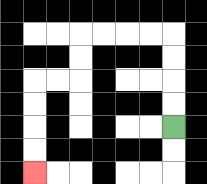{'start': '[7, 5]', 'end': '[1, 7]', 'path_directions': 'U,U,U,U,L,L,L,L,D,D,L,L,D,D,D,D', 'path_coordinates': '[[7, 5], [7, 4], [7, 3], [7, 2], [7, 1], [6, 1], [5, 1], [4, 1], [3, 1], [3, 2], [3, 3], [2, 3], [1, 3], [1, 4], [1, 5], [1, 6], [1, 7]]'}